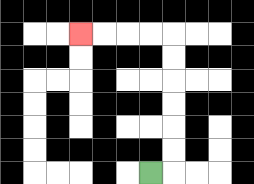{'start': '[6, 7]', 'end': '[3, 1]', 'path_directions': 'R,U,U,U,U,U,U,L,L,L,L', 'path_coordinates': '[[6, 7], [7, 7], [7, 6], [7, 5], [7, 4], [7, 3], [7, 2], [7, 1], [6, 1], [5, 1], [4, 1], [3, 1]]'}